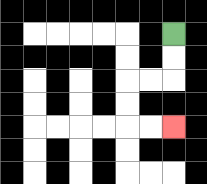{'start': '[7, 1]', 'end': '[7, 5]', 'path_directions': 'D,D,L,L,D,D,R,R', 'path_coordinates': '[[7, 1], [7, 2], [7, 3], [6, 3], [5, 3], [5, 4], [5, 5], [6, 5], [7, 5]]'}